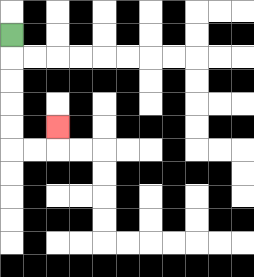{'start': '[0, 1]', 'end': '[2, 5]', 'path_directions': 'D,D,D,D,D,R,R,U', 'path_coordinates': '[[0, 1], [0, 2], [0, 3], [0, 4], [0, 5], [0, 6], [1, 6], [2, 6], [2, 5]]'}